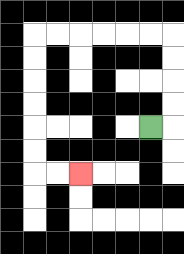{'start': '[6, 5]', 'end': '[3, 7]', 'path_directions': 'R,U,U,U,U,L,L,L,L,L,L,D,D,D,D,D,D,R,R', 'path_coordinates': '[[6, 5], [7, 5], [7, 4], [7, 3], [7, 2], [7, 1], [6, 1], [5, 1], [4, 1], [3, 1], [2, 1], [1, 1], [1, 2], [1, 3], [1, 4], [1, 5], [1, 6], [1, 7], [2, 7], [3, 7]]'}